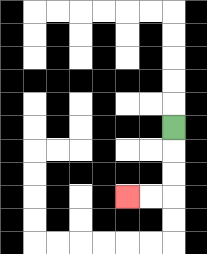{'start': '[7, 5]', 'end': '[5, 8]', 'path_directions': 'D,D,D,L,L', 'path_coordinates': '[[7, 5], [7, 6], [7, 7], [7, 8], [6, 8], [5, 8]]'}